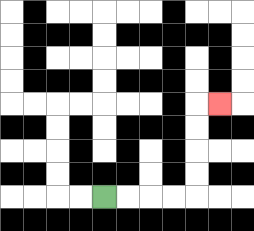{'start': '[4, 8]', 'end': '[9, 4]', 'path_directions': 'R,R,R,R,U,U,U,U,R', 'path_coordinates': '[[4, 8], [5, 8], [6, 8], [7, 8], [8, 8], [8, 7], [8, 6], [8, 5], [8, 4], [9, 4]]'}